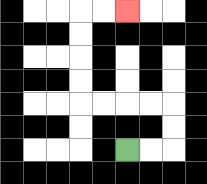{'start': '[5, 6]', 'end': '[5, 0]', 'path_directions': 'R,R,U,U,L,L,L,L,U,U,U,U,R,R', 'path_coordinates': '[[5, 6], [6, 6], [7, 6], [7, 5], [7, 4], [6, 4], [5, 4], [4, 4], [3, 4], [3, 3], [3, 2], [3, 1], [3, 0], [4, 0], [5, 0]]'}